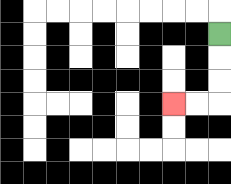{'start': '[9, 1]', 'end': '[7, 4]', 'path_directions': 'D,D,D,L,L', 'path_coordinates': '[[9, 1], [9, 2], [9, 3], [9, 4], [8, 4], [7, 4]]'}